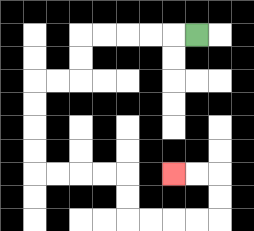{'start': '[8, 1]', 'end': '[7, 7]', 'path_directions': 'L,L,L,L,L,D,D,L,L,D,D,D,D,R,R,R,R,D,D,R,R,R,R,U,U,L,L', 'path_coordinates': '[[8, 1], [7, 1], [6, 1], [5, 1], [4, 1], [3, 1], [3, 2], [3, 3], [2, 3], [1, 3], [1, 4], [1, 5], [1, 6], [1, 7], [2, 7], [3, 7], [4, 7], [5, 7], [5, 8], [5, 9], [6, 9], [7, 9], [8, 9], [9, 9], [9, 8], [9, 7], [8, 7], [7, 7]]'}